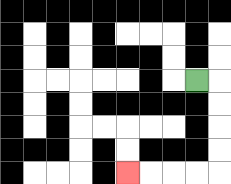{'start': '[8, 3]', 'end': '[5, 7]', 'path_directions': 'R,D,D,D,D,L,L,L,L', 'path_coordinates': '[[8, 3], [9, 3], [9, 4], [9, 5], [9, 6], [9, 7], [8, 7], [7, 7], [6, 7], [5, 7]]'}